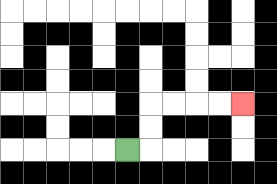{'start': '[5, 6]', 'end': '[10, 4]', 'path_directions': 'R,U,U,R,R,R,R', 'path_coordinates': '[[5, 6], [6, 6], [6, 5], [6, 4], [7, 4], [8, 4], [9, 4], [10, 4]]'}